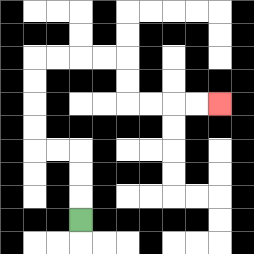{'start': '[3, 9]', 'end': '[9, 4]', 'path_directions': 'U,U,U,L,L,U,U,U,U,R,R,R,R,D,D,R,R,R,R', 'path_coordinates': '[[3, 9], [3, 8], [3, 7], [3, 6], [2, 6], [1, 6], [1, 5], [1, 4], [1, 3], [1, 2], [2, 2], [3, 2], [4, 2], [5, 2], [5, 3], [5, 4], [6, 4], [7, 4], [8, 4], [9, 4]]'}